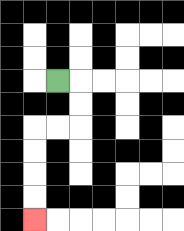{'start': '[2, 3]', 'end': '[1, 9]', 'path_directions': 'R,D,D,L,L,D,D,D,D', 'path_coordinates': '[[2, 3], [3, 3], [3, 4], [3, 5], [2, 5], [1, 5], [1, 6], [1, 7], [1, 8], [1, 9]]'}